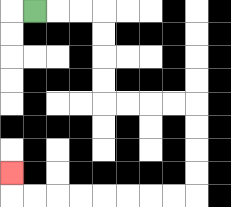{'start': '[1, 0]', 'end': '[0, 7]', 'path_directions': 'R,R,R,D,D,D,D,R,R,R,R,D,D,D,D,L,L,L,L,L,L,L,L,U', 'path_coordinates': '[[1, 0], [2, 0], [3, 0], [4, 0], [4, 1], [4, 2], [4, 3], [4, 4], [5, 4], [6, 4], [7, 4], [8, 4], [8, 5], [8, 6], [8, 7], [8, 8], [7, 8], [6, 8], [5, 8], [4, 8], [3, 8], [2, 8], [1, 8], [0, 8], [0, 7]]'}